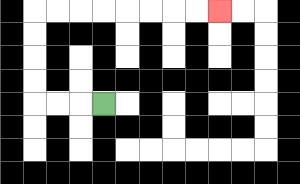{'start': '[4, 4]', 'end': '[9, 0]', 'path_directions': 'L,L,L,U,U,U,U,R,R,R,R,R,R,R,R', 'path_coordinates': '[[4, 4], [3, 4], [2, 4], [1, 4], [1, 3], [1, 2], [1, 1], [1, 0], [2, 0], [3, 0], [4, 0], [5, 0], [6, 0], [7, 0], [8, 0], [9, 0]]'}